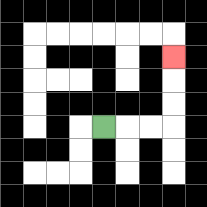{'start': '[4, 5]', 'end': '[7, 2]', 'path_directions': 'R,R,R,U,U,U', 'path_coordinates': '[[4, 5], [5, 5], [6, 5], [7, 5], [7, 4], [7, 3], [7, 2]]'}